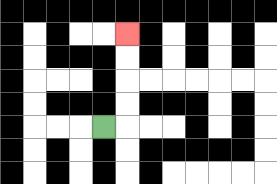{'start': '[4, 5]', 'end': '[5, 1]', 'path_directions': 'R,U,U,U,U', 'path_coordinates': '[[4, 5], [5, 5], [5, 4], [5, 3], [5, 2], [5, 1]]'}